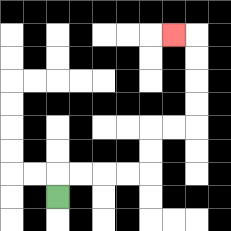{'start': '[2, 8]', 'end': '[7, 1]', 'path_directions': 'U,R,R,R,R,U,U,R,R,U,U,U,U,L', 'path_coordinates': '[[2, 8], [2, 7], [3, 7], [4, 7], [5, 7], [6, 7], [6, 6], [6, 5], [7, 5], [8, 5], [8, 4], [8, 3], [8, 2], [8, 1], [7, 1]]'}